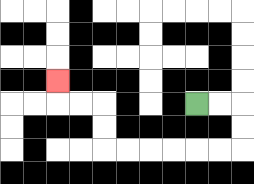{'start': '[8, 4]', 'end': '[2, 3]', 'path_directions': 'R,R,D,D,L,L,L,L,L,L,U,U,L,L,U', 'path_coordinates': '[[8, 4], [9, 4], [10, 4], [10, 5], [10, 6], [9, 6], [8, 6], [7, 6], [6, 6], [5, 6], [4, 6], [4, 5], [4, 4], [3, 4], [2, 4], [2, 3]]'}